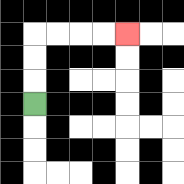{'start': '[1, 4]', 'end': '[5, 1]', 'path_directions': 'U,U,U,R,R,R,R', 'path_coordinates': '[[1, 4], [1, 3], [1, 2], [1, 1], [2, 1], [3, 1], [4, 1], [5, 1]]'}